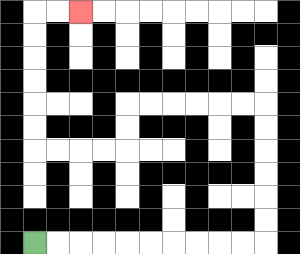{'start': '[1, 10]', 'end': '[3, 0]', 'path_directions': 'R,R,R,R,R,R,R,R,R,R,U,U,U,U,U,U,L,L,L,L,L,L,D,D,L,L,L,L,U,U,U,U,U,U,R,R', 'path_coordinates': '[[1, 10], [2, 10], [3, 10], [4, 10], [5, 10], [6, 10], [7, 10], [8, 10], [9, 10], [10, 10], [11, 10], [11, 9], [11, 8], [11, 7], [11, 6], [11, 5], [11, 4], [10, 4], [9, 4], [8, 4], [7, 4], [6, 4], [5, 4], [5, 5], [5, 6], [4, 6], [3, 6], [2, 6], [1, 6], [1, 5], [1, 4], [1, 3], [1, 2], [1, 1], [1, 0], [2, 0], [3, 0]]'}